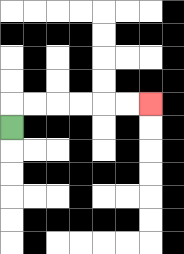{'start': '[0, 5]', 'end': '[6, 4]', 'path_directions': 'U,R,R,R,R,R,R', 'path_coordinates': '[[0, 5], [0, 4], [1, 4], [2, 4], [3, 4], [4, 4], [5, 4], [6, 4]]'}